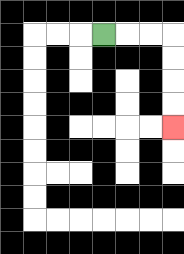{'start': '[4, 1]', 'end': '[7, 5]', 'path_directions': 'R,R,R,D,D,D,D', 'path_coordinates': '[[4, 1], [5, 1], [6, 1], [7, 1], [7, 2], [7, 3], [7, 4], [7, 5]]'}